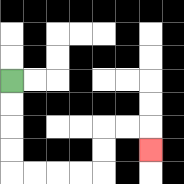{'start': '[0, 3]', 'end': '[6, 6]', 'path_directions': 'D,D,D,D,R,R,R,R,U,U,R,R,D', 'path_coordinates': '[[0, 3], [0, 4], [0, 5], [0, 6], [0, 7], [1, 7], [2, 7], [3, 7], [4, 7], [4, 6], [4, 5], [5, 5], [6, 5], [6, 6]]'}